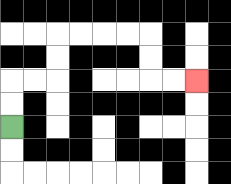{'start': '[0, 5]', 'end': '[8, 3]', 'path_directions': 'U,U,R,R,U,U,R,R,R,R,D,D,R,R', 'path_coordinates': '[[0, 5], [0, 4], [0, 3], [1, 3], [2, 3], [2, 2], [2, 1], [3, 1], [4, 1], [5, 1], [6, 1], [6, 2], [6, 3], [7, 3], [8, 3]]'}